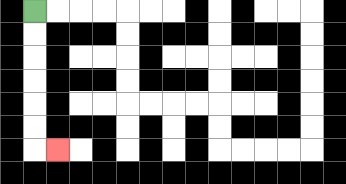{'start': '[1, 0]', 'end': '[2, 6]', 'path_directions': 'D,D,D,D,D,D,R', 'path_coordinates': '[[1, 0], [1, 1], [1, 2], [1, 3], [1, 4], [1, 5], [1, 6], [2, 6]]'}